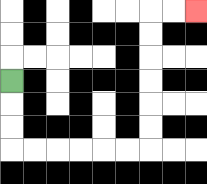{'start': '[0, 3]', 'end': '[8, 0]', 'path_directions': 'D,D,D,R,R,R,R,R,R,U,U,U,U,U,U,R,R', 'path_coordinates': '[[0, 3], [0, 4], [0, 5], [0, 6], [1, 6], [2, 6], [3, 6], [4, 6], [5, 6], [6, 6], [6, 5], [6, 4], [6, 3], [6, 2], [6, 1], [6, 0], [7, 0], [8, 0]]'}